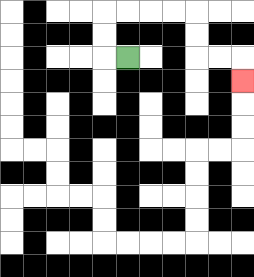{'start': '[5, 2]', 'end': '[10, 3]', 'path_directions': 'L,U,U,R,R,R,R,D,D,R,R,D', 'path_coordinates': '[[5, 2], [4, 2], [4, 1], [4, 0], [5, 0], [6, 0], [7, 0], [8, 0], [8, 1], [8, 2], [9, 2], [10, 2], [10, 3]]'}